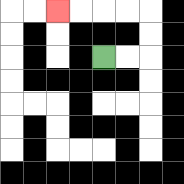{'start': '[4, 2]', 'end': '[2, 0]', 'path_directions': 'R,R,U,U,L,L,L,L', 'path_coordinates': '[[4, 2], [5, 2], [6, 2], [6, 1], [6, 0], [5, 0], [4, 0], [3, 0], [2, 0]]'}